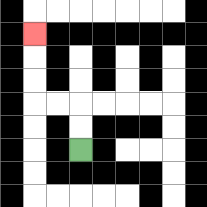{'start': '[3, 6]', 'end': '[1, 1]', 'path_directions': 'U,U,L,L,U,U,U', 'path_coordinates': '[[3, 6], [3, 5], [3, 4], [2, 4], [1, 4], [1, 3], [1, 2], [1, 1]]'}